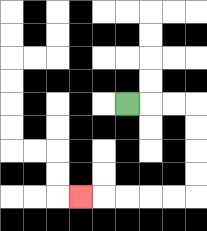{'start': '[5, 4]', 'end': '[3, 8]', 'path_directions': 'R,R,R,D,D,D,D,L,L,L,L,L', 'path_coordinates': '[[5, 4], [6, 4], [7, 4], [8, 4], [8, 5], [8, 6], [8, 7], [8, 8], [7, 8], [6, 8], [5, 8], [4, 8], [3, 8]]'}